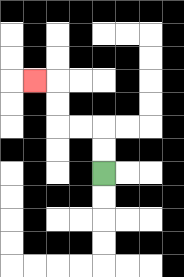{'start': '[4, 7]', 'end': '[1, 3]', 'path_directions': 'U,U,L,L,U,U,L', 'path_coordinates': '[[4, 7], [4, 6], [4, 5], [3, 5], [2, 5], [2, 4], [2, 3], [1, 3]]'}